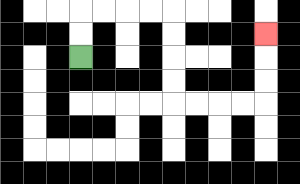{'start': '[3, 2]', 'end': '[11, 1]', 'path_directions': 'U,U,R,R,R,R,D,D,D,D,R,R,R,R,U,U,U', 'path_coordinates': '[[3, 2], [3, 1], [3, 0], [4, 0], [5, 0], [6, 0], [7, 0], [7, 1], [7, 2], [7, 3], [7, 4], [8, 4], [9, 4], [10, 4], [11, 4], [11, 3], [11, 2], [11, 1]]'}